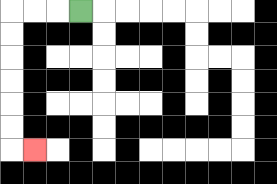{'start': '[3, 0]', 'end': '[1, 6]', 'path_directions': 'L,L,L,D,D,D,D,D,D,R', 'path_coordinates': '[[3, 0], [2, 0], [1, 0], [0, 0], [0, 1], [0, 2], [0, 3], [0, 4], [0, 5], [0, 6], [1, 6]]'}